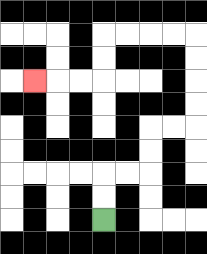{'start': '[4, 9]', 'end': '[1, 3]', 'path_directions': 'U,U,R,R,U,U,R,R,U,U,U,U,L,L,L,L,D,D,L,L,L', 'path_coordinates': '[[4, 9], [4, 8], [4, 7], [5, 7], [6, 7], [6, 6], [6, 5], [7, 5], [8, 5], [8, 4], [8, 3], [8, 2], [8, 1], [7, 1], [6, 1], [5, 1], [4, 1], [4, 2], [4, 3], [3, 3], [2, 3], [1, 3]]'}